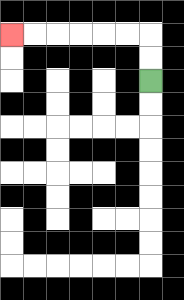{'start': '[6, 3]', 'end': '[0, 1]', 'path_directions': 'U,U,L,L,L,L,L,L', 'path_coordinates': '[[6, 3], [6, 2], [6, 1], [5, 1], [4, 1], [3, 1], [2, 1], [1, 1], [0, 1]]'}